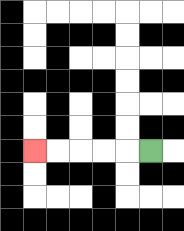{'start': '[6, 6]', 'end': '[1, 6]', 'path_directions': 'L,L,L,L,L', 'path_coordinates': '[[6, 6], [5, 6], [4, 6], [3, 6], [2, 6], [1, 6]]'}